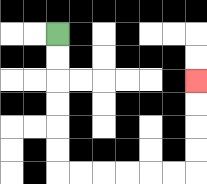{'start': '[2, 1]', 'end': '[8, 3]', 'path_directions': 'D,D,D,D,D,D,R,R,R,R,R,R,U,U,U,U', 'path_coordinates': '[[2, 1], [2, 2], [2, 3], [2, 4], [2, 5], [2, 6], [2, 7], [3, 7], [4, 7], [5, 7], [6, 7], [7, 7], [8, 7], [8, 6], [8, 5], [8, 4], [8, 3]]'}